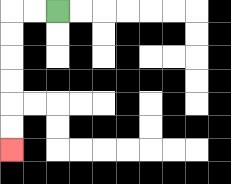{'start': '[2, 0]', 'end': '[0, 6]', 'path_directions': 'L,L,D,D,D,D,D,D', 'path_coordinates': '[[2, 0], [1, 0], [0, 0], [0, 1], [0, 2], [0, 3], [0, 4], [0, 5], [0, 6]]'}